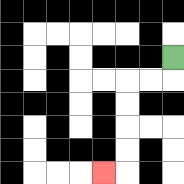{'start': '[7, 2]', 'end': '[4, 7]', 'path_directions': 'D,L,L,D,D,D,D,L', 'path_coordinates': '[[7, 2], [7, 3], [6, 3], [5, 3], [5, 4], [5, 5], [5, 6], [5, 7], [4, 7]]'}